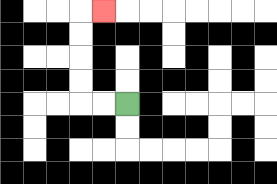{'start': '[5, 4]', 'end': '[4, 0]', 'path_directions': 'L,L,U,U,U,U,R', 'path_coordinates': '[[5, 4], [4, 4], [3, 4], [3, 3], [3, 2], [3, 1], [3, 0], [4, 0]]'}